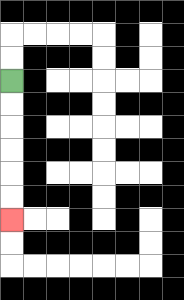{'start': '[0, 3]', 'end': '[0, 9]', 'path_directions': 'D,D,D,D,D,D', 'path_coordinates': '[[0, 3], [0, 4], [0, 5], [0, 6], [0, 7], [0, 8], [0, 9]]'}